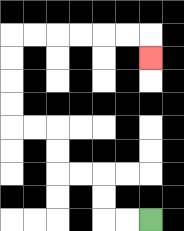{'start': '[6, 9]', 'end': '[6, 2]', 'path_directions': 'L,L,U,U,L,L,U,U,L,L,U,U,U,U,R,R,R,R,R,R,D', 'path_coordinates': '[[6, 9], [5, 9], [4, 9], [4, 8], [4, 7], [3, 7], [2, 7], [2, 6], [2, 5], [1, 5], [0, 5], [0, 4], [0, 3], [0, 2], [0, 1], [1, 1], [2, 1], [3, 1], [4, 1], [5, 1], [6, 1], [6, 2]]'}